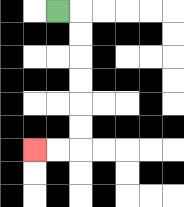{'start': '[2, 0]', 'end': '[1, 6]', 'path_directions': 'R,D,D,D,D,D,D,L,L', 'path_coordinates': '[[2, 0], [3, 0], [3, 1], [3, 2], [3, 3], [3, 4], [3, 5], [3, 6], [2, 6], [1, 6]]'}